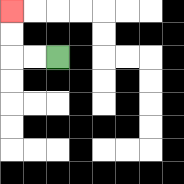{'start': '[2, 2]', 'end': '[0, 0]', 'path_directions': 'L,L,U,U', 'path_coordinates': '[[2, 2], [1, 2], [0, 2], [0, 1], [0, 0]]'}